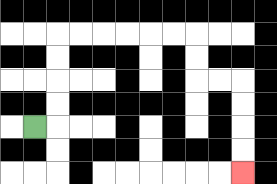{'start': '[1, 5]', 'end': '[10, 7]', 'path_directions': 'R,U,U,U,U,R,R,R,R,R,R,D,D,R,R,D,D,D,D', 'path_coordinates': '[[1, 5], [2, 5], [2, 4], [2, 3], [2, 2], [2, 1], [3, 1], [4, 1], [5, 1], [6, 1], [7, 1], [8, 1], [8, 2], [8, 3], [9, 3], [10, 3], [10, 4], [10, 5], [10, 6], [10, 7]]'}